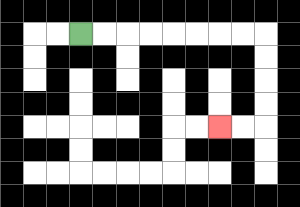{'start': '[3, 1]', 'end': '[9, 5]', 'path_directions': 'R,R,R,R,R,R,R,R,D,D,D,D,L,L', 'path_coordinates': '[[3, 1], [4, 1], [5, 1], [6, 1], [7, 1], [8, 1], [9, 1], [10, 1], [11, 1], [11, 2], [11, 3], [11, 4], [11, 5], [10, 5], [9, 5]]'}